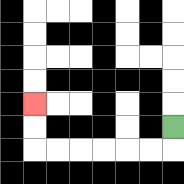{'start': '[7, 5]', 'end': '[1, 4]', 'path_directions': 'D,L,L,L,L,L,L,U,U', 'path_coordinates': '[[7, 5], [7, 6], [6, 6], [5, 6], [4, 6], [3, 6], [2, 6], [1, 6], [1, 5], [1, 4]]'}